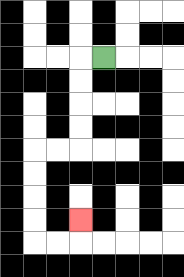{'start': '[4, 2]', 'end': '[3, 9]', 'path_directions': 'L,D,D,D,D,L,L,D,D,D,D,R,R,U', 'path_coordinates': '[[4, 2], [3, 2], [3, 3], [3, 4], [3, 5], [3, 6], [2, 6], [1, 6], [1, 7], [1, 8], [1, 9], [1, 10], [2, 10], [3, 10], [3, 9]]'}